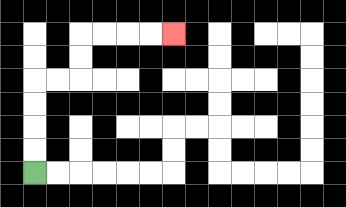{'start': '[1, 7]', 'end': '[7, 1]', 'path_directions': 'U,U,U,U,R,R,U,U,R,R,R,R', 'path_coordinates': '[[1, 7], [1, 6], [1, 5], [1, 4], [1, 3], [2, 3], [3, 3], [3, 2], [3, 1], [4, 1], [5, 1], [6, 1], [7, 1]]'}